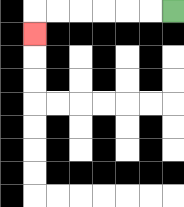{'start': '[7, 0]', 'end': '[1, 1]', 'path_directions': 'L,L,L,L,L,L,D', 'path_coordinates': '[[7, 0], [6, 0], [5, 0], [4, 0], [3, 0], [2, 0], [1, 0], [1, 1]]'}